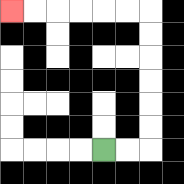{'start': '[4, 6]', 'end': '[0, 0]', 'path_directions': 'R,R,U,U,U,U,U,U,L,L,L,L,L,L', 'path_coordinates': '[[4, 6], [5, 6], [6, 6], [6, 5], [6, 4], [6, 3], [6, 2], [6, 1], [6, 0], [5, 0], [4, 0], [3, 0], [2, 0], [1, 0], [0, 0]]'}